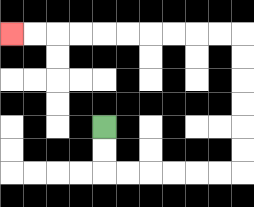{'start': '[4, 5]', 'end': '[0, 1]', 'path_directions': 'D,D,R,R,R,R,R,R,U,U,U,U,U,U,L,L,L,L,L,L,L,L,L,L', 'path_coordinates': '[[4, 5], [4, 6], [4, 7], [5, 7], [6, 7], [7, 7], [8, 7], [9, 7], [10, 7], [10, 6], [10, 5], [10, 4], [10, 3], [10, 2], [10, 1], [9, 1], [8, 1], [7, 1], [6, 1], [5, 1], [4, 1], [3, 1], [2, 1], [1, 1], [0, 1]]'}